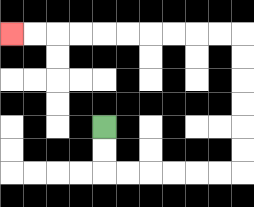{'start': '[4, 5]', 'end': '[0, 1]', 'path_directions': 'D,D,R,R,R,R,R,R,U,U,U,U,U,U,L,L,L,L,L,L,L,L,L,L', 'path_coordinates': '[[4, 5], [4, 6], [4, 7], [5, 7], [6, 7], [7, 7], [8, 7], [9, 7], [10, 7], [10, 6], [10, 5], [10, 4], [10, 3], [10, 2], [10, 1], [9, 1], [8, 1], [7, 1], [6, 1], [5, 1], [4, 1], [3, 1], [2, 1], [1, 1], [0, 1]]'}